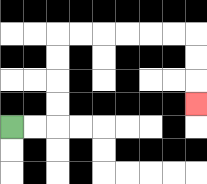{'start': '[0, 5]', 'end': '[8, 4]', 'path_directions': 'R,R,U,U,U,U,R,R,R,R,R,R,D,D,D', 'path_coordinates': '[[0, 5], [1, 5], [2, 5], [2, 4], [2, 3], [2, 2], [2, 1], [3, 1], [4, 1], [5, 1], [6, 1], [7, 1], [8, 1], [8, 2], [8, 3], [8, 4]]'}